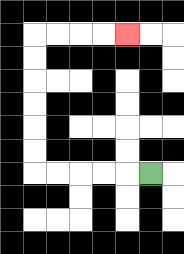{'start': '[6, 7]', 'end': '[5, 1]', 'path_directions': 'L,L,L,L,L,U,U,U,U,U,U,R,R,R,R', 'path_coordinates': '[[6, 7], [5, 7], [4, 7], [3, 7], [2, 7], [1, 7], [1, 6], [1, 5], [1, 4], [1, 3], [1, 2], [1, 1], [2, 1], [3, 1], [4, 1], [5, 1]]'}